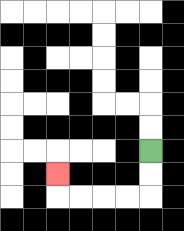{'start': '[6, 6]', 'end': '[2, 7]', 'path_directions': 'D,D,L,L,L,L,U', 'path_coordinates': '[[6, 6], [6, 7], [6, 8], [5, 8], [4, 8], [3, 8], [2, 8], [2, 7]]'}